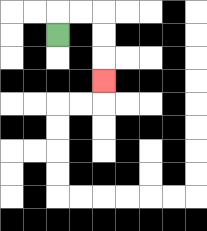{'start': '[2, 1]', 'end': '[4, 3]', 'path_directions': 'U,R,R,D,D,D', 'path_coordinates': '[[2, 1], [2, 0], [3, 0], [4, 0], [4, 1], [4, 2], [4, 3]]'}